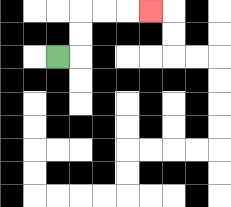{'start': '[2, 2]', 'end': '[6, 0]', 'path_directions': 'R,U,U,R,R,R', 'path_coordinates': '[[2, 2], [3, 2], [3, 1], [3, 0], [4, 0], [5, 0], [6, 0]]'}